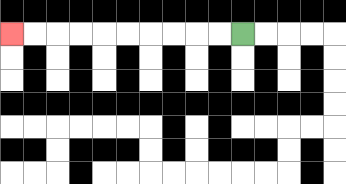{'start': '[10, 1]', 'end': '[0, 1]', 'path_directions': 'L,L,L,L,L,L,L,L,L,L', 'path_coordinates': '[[10, 1], [9, 1], [8, 1], [7, 1], [6, 1], [5, 1], [4, 1], [3, 1], [2, 1], [1, 1], [0, 1]]'}